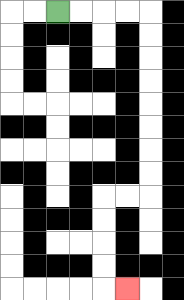{'start': '[2, 0]', 'end': '[5, 12]', 'path_directions': 'R,R,R,R,D,D,D,D,D,D,D,D,L,L,D,D,D,D,R', 'path_coordinates': '[[2, 0], [3, 0], [4, 0], [5, 0], [6, 0], [6, 1], [6, 2], [6, 3], [6, 4], [6, 5], [6, 6], [6, 7], [6, 8], [5, 8], [4, 8], [4, 9], [4, 10], [4, 11], [4, 12], [5, 12]]'}